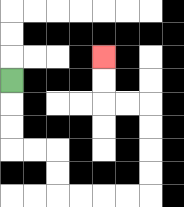{'start': '[0, 3]', 'end': '[4, 2]', 'path_directions': 'D,D,D,R,R,D,D,R,R,R,R,U,U,U,U,L,L,U,U', 'path_coordinates': '[[0, 3], [0, 4], [0, 5], [0, 6], [1, 6], [2, 6], [2, 7], [2, 8], [3, 8], [4, 8], [5, 8], [6, 8], [6, 7], [6, 6], [6, 5], [6, 4], [5, 4], [4, 4], [4, 3], [4, 2]]'}